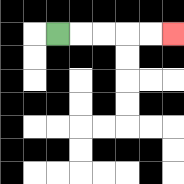{'start': '[2, 1]', 'end': '[7, 1]', 'path_directions': 'R,R,R,R,R', 'path_coordinates': '[[2, 1], [3, 1], [4, 1], [5, 1], [6, 1], [7, 1]]'}